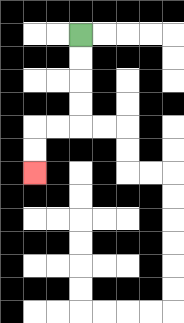{'start': '[3, 1]', 'end': '[1, 7]', 'path_directions': 'D,D,D,D,L,L,D,D', 'path_coordinates': '[[3, 1], [3, 2], [3, 3], [3, 4], [3, 5], [2, 5], [1, 5], [1, 6], [1, 7]]'}